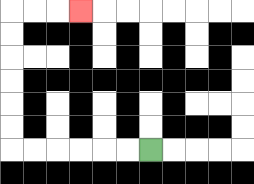{'start': '[6, 6]', 'end': '[3, 0]', 'path_directions': 'L,L,L,L,L,L,U,U,U,U,U,U,R,R,R', 'path_coordinates': '[[6, 6], [5, 6], [4, 6], [3, 6], [2, 6], [1, 6], [0, 6], [0, 5], [0, 4], [0, 3], [0, 2], [0, 1], [0, 0], [1, 0], [2, 0], [3, 0]]'}